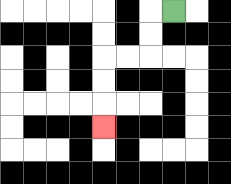{'start': '[7, 0]', 'end': '[4, 5]', 'path_directions': 'L,D,D,L,L,D,D,D', 'path_coordinates': '[[7, 0], [6, 0], [6, 1], [6, 2], [5, 2], [4, 2], [4, 3], [4, 4], [4, 5]]'}